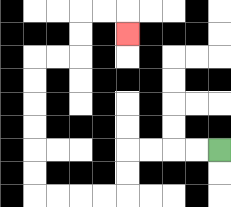{'start': '[9, 6]', 'end': '[5, 1]', 'path_directions': 'L,L,L,L,D,D,L,L,L,L,U,U,U,U,U,U,R,R,U,U,R,R,D', 'path_coordinates': '[[9, 6], [8, 6], [7, 6], [6, 6], [5, 6], [5, 7], [5, 8], [4, 8], [3, 8], [2, 8], [1, 8], [1, 7], [1, 6], [1, 5], [1, 4], [1, 3], [1, 2], [2, 2], [3, 2], [3, 1], [3, 0], [4, 0], [5, 0], [5, 1]]'}